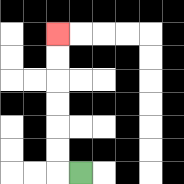{'start': '[3, 7]', 'end': '[2, 1]', 'path_directions': 'L,U,U,U,U,U,U', 'path_coordinates': '[[3, 7], [2, 7], [2, 6], [2, 5], [2, 4], [2, 3], [2, 2], [2, 1]]'}